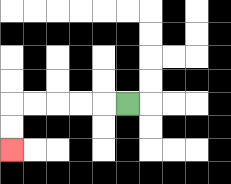{'start': '[5, 4]', 'end': '[0, 6]', 'path_directions': 'L,L,L,L,L,D,D', 'path_coordinates': '[[5, 4], [4, 4], [3, 4], [2, 4], [1, 4], [0, 4], [0, 5], [0, 6]]'}